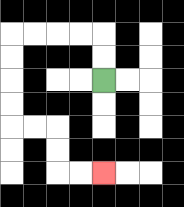{'start': '[4, 3]', 'end': '[4, 7]', 'path_directions': 'U,U,L,L,L,L,D,D,D,D,R,R,D,D,R,R', 'path_coordinates': '[[4, 3], [4, 2], [4, 1], [3, 1], [2, 1], [1, 1], [0, 1], [0, 2], [0, 3], [0, 4], [0, 5], [1, 5], [2, 5], [2, 6], [2, 7], [3, 7], [4, 7]]'}